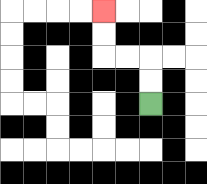{'start': '[6, 4]', 'end': '[4, 0]', 'path_directions': 'U,U,L,L,U,U', 'path_coordinates': '[[6, 4], [6, 3], [6, 2], [5, 2], [4, 2], [4, 1], [4, 0]]'}